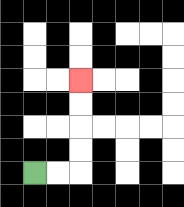{'start': '[1, 7]', 'end': '[3, 3]', 'path_directions': 'R,R,U,U,U,U', 'path_coordinates': '[[1, 7], [2, 7], [3, 7], [3, 6], [3, 5], [3, 4], [3, 3]]'}